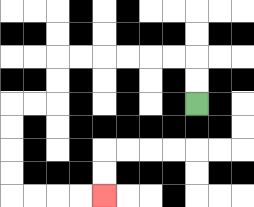{'start': '[8, 4]', 'end': '[4, 8]', 'path_directions': 'U,U,L,L,L,L,L,L,D,D,L,L,D,D,D,D,R,R,R,R', 'path_coordinates': '[[8, 4], [8, 3], [8, 2], [7, 2], [6, 2], [5, 2], [4, 2], [3, 2], [2, 2], [2, 3], [2, 4], [1, 4], [0, 4], [0, 5], [0, 6], [0, 7], [0, 8], [1, 8], [2, 8], [3, 8], [4, 8]]'}